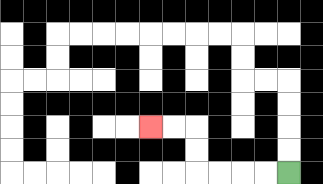{'start': '[12, 7]', 'end': '[6, 5]', 'path_directions': 'L,L,L,L,U,U,L,L', 'path_coordinates': '[[12, 7], [11, 7], [10, 7], [9, 7], [8, 7], [8, 6], [8, 5], [7, 5], [6, 5]]'}